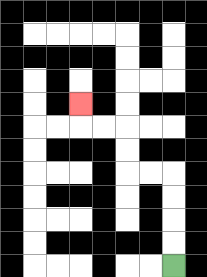{'start': '[7, 11]', 'end': '[3, 4]', 'path_directions': 'U,U,U,U,L,L,U,U,L,L,U', 'path_coordinates': '[[7, 11], [7, 10], [7, 9], [7, 8], [7, 7], [6, 7], [5, 7], [5, 6], [5, 5], [4, 5], [3, 5], [3, 4]]'}